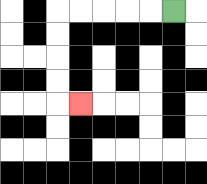{'start': '[7, 0]', 'end': '[3, 4]', 'path_directions': 'L,L,L,L,L,D,D,D,D,R', 'path_coordinates': '[[7, 0], [6, 0], [5, 0], [4, 0], [3, 0], [2, 0], [2, 1], [2, 2], [2, 3], [2, 4], [3, 4]]'}